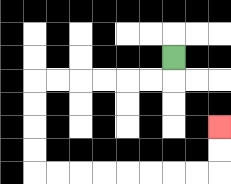{'start': '[7, 2]', 'end': '[9, 5]', 'path_directions': 'D,L,L,L,L,L,L,D,D,D,D,R,R,R,R,R,R,R,R,U,U', 'path_coordinates': '[[7, 2], [7, 3], [6, 3], [5, 3], [4, 3], [3, 3], [2, 3], [1, 3], [1, 4], [1, 5], [1, 6], [1, 7], [2, 7], [3, 7], [4, 7], [5, 7], [6, 7], [7, 7], [8, 7], [9, 7], [9, 6], [9, 5]]'}